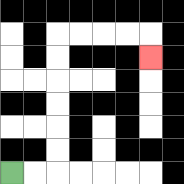{'start': '[0, 7]', 'end': '[6, 2]', 'path_directions': 'R,R,U,U,U,U,U,U,R,R,R,R,D', 'path_coordinates': '[[0, 7], [1, 7], [2, 7], [2, 6], [2, 5], [2, 4], [2, 3], [2, 2], [2, 1], [3, 1], [4, 1], [5, 1], [6, 1], [6, 2]]'}